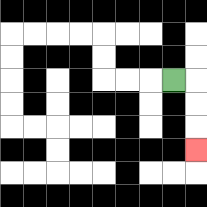{'start': '[7, 3]', 'end': '[8, 6]', 'path_directions': 'R,D,D,D', 'path_coordinates': '[[7, 3], [8, 3], [8, 4], [8, 5], [8, 6]]'}